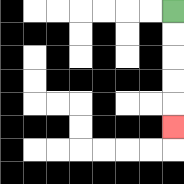{'start': '[7, 0]', 'end': '[7, 5]', 'path_directions': 'D,D,D,D,D', 'path_coordinates': '[[7, 0], [7, 1], [7, 2], [7, 3], [7, 4], [7, 5]]'}